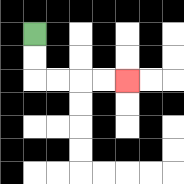{'start': '[1, 1]', 'end': '[5, 3]', 'path_directions': 'D,D,R,R,R,R', 'path_coordinates': '[[1, 1], [1, 2], [1, 3], [2, 3], [3, 3], [4, 3], [5, 3]]'}